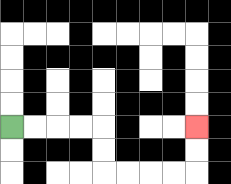{'start': '[0, 5]', 'end': '[8, 5]', 'path_directions': 'R,R,R,R,D,D,R,R,R,R,U,U', 'path_coordinates': '[[0, 5], [1, 5], [2, 5], [3, 5], [4, 5], [4, 6], [4, 7], [5, 7], [6, 7], [7, 7], [8, 7], [8, 6], [8, 5]]'}